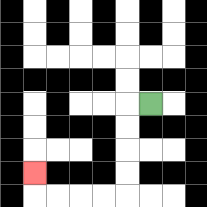{'start': '[6, 4]', 'end': '[1, 7]', 'path_directions': 'L,D,D,D,D,L,L,L,L,U', 'path_coordinates': '[[6, 4], [5, 4], [5, 5], [5, 6], [5, 7], [5, 8], [4, 8], [3, 8], [2, 8], [1, 8], [1, 7]]'}